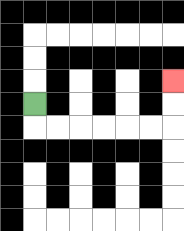{'start': '[1, 4]', 'end': '[7, 3]', 'path_directions': 'D,R,R,R,R,R,R,U,U', 'path_coordinates': '[[1, 4], [1, 5], [2, 5], [3, 5], [4, 5], [5, 5], [6, 5], [7, 5], [7, 4], [7, 3]]'}